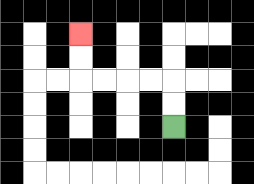{'start': '[7, 5]', 'end': '[3, 1]', 'path_directions': 'U,U,L,L,L,L,U,U', 'path_coordinates': '[[7, 5], [7, 4], [7, 3], [6, 3], [5, 3], [4, 3], [3, 3], [3, 2], [3, 1]]'}